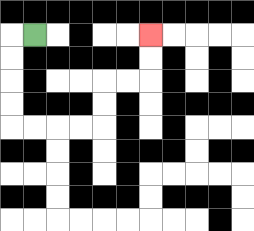{'start': '[1, 1]', 'end': '[6, 1]', 'path_directions': 'L,D,D,D,D,R,R,R,R,U,U,R,R,U,U', 'path_coordinates': '[[1, 1], [0, 1], [0, 2], [0, 3], [0, 4], [0, 5], [1, 5], [2, 5], [3, 5], [4, 5], [4, 4], [4, 3], [5, 3], [6, 3], [6, 2], [6, 1]]'}